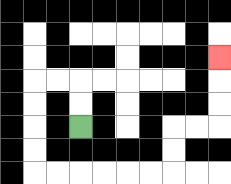{'start': '[3, 5]', 'end': '[9, 2]', 'path_directions': 'U,U,L,L,D,D,D,D,R,R,R,R,R,R,U,U,R,R,U,U,U', 'path_coordinates': '[[3, 5], [3, 4], [3, 3], [2, 3], [1, 3], [1, 4], [1, 5], [1, 6], [1, 7], [2, 7], [3, 7], [4, 7], [5, 7], [6, 7], [7, 7], [7, 6], [7, 5], [8, 5], [9, 5], [9, 4], [9, 3], [9, 2]]'}